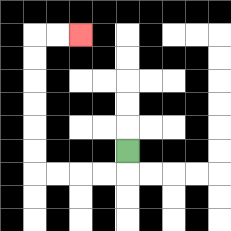{'start': '[5, 6]', 'end': '[3, 1]', 'path_directions': 'D,L,L,L,L,U,U,U,U,U,U,R,R', 'path_coordinates': '[[5, 6], [5, 7], [4, 7], [3, 7], [2, 7], [1, 7], [1, 6], [1, 5], [1, 4], [1, 3], [1, 2], [1, 1], [2, 1], [3, 1]]'}